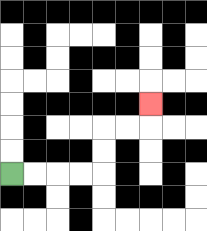{'start': '[0, 7]', 'end': '[6, 4]', 'path_directions': 'R,R,R,R,U,U,R,R,U', 'path_coordinates': '[[0, 7], [1, 7], [2, 7], [3, 7], [4, 7], [4, 6], [4, 5], [5, 5], [6, 5], [6, 4]]'}